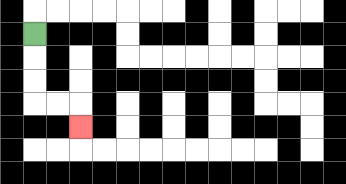{'start': '[1, 1]', 'end': '[3, 5]', 'path_directions': 'D,D,D,R,R,D', 'path_coordinates': '[[1, 1], [1, 2], [1, 3], [1, 4], [2, 4], [3, 4], [3, 5]]'}